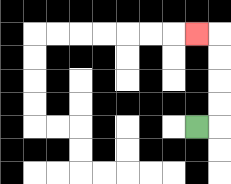{'start': '[8, 5]', 'end': '[8, 1]', 'path_directions': 'R,U,U,U,U,L', 'path_coordinates': '[[8, 5], [9, 5], [9, 4], [9, 3], [9, 2], [9, 1], [8, 1]]'}